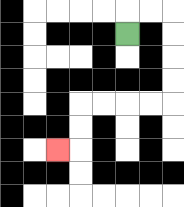{'start': '[5, 1]', 'end': '[2, 6]', 'path_directions': 'U,R,R,D,D,D,D,L,L,L,L,D,D,L', 'path_coordinates': '[[5, 1], [5, 0], [6, 0], [7, 0], [7, 1], [7, 2], [7, 3], [7, 4], [6, 4], [5, 4], [4, 4], [3, 4], [3, 5], [3, 6], [2, 6]]'}